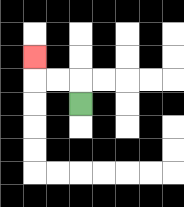{'start': '[3, 4]', 'end': '[1, 2]', 'path_directions': 'U,L,L,U', 'path_coordinates': '[[3, 4], [3, 3], [2, 3], [1, 3], [1, 2]]'}